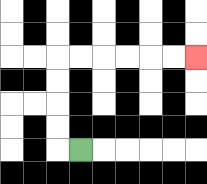{'start': '[3, 6]', 'end': '[8, 2]', 'path_directions': 'L,U,U,U,U,R,R,R,R,R,R', 'path_coordinates': '[[3, 6], [2, 6], [2, 5], [2, 4], [2, 3], [2, 2], [3, 2], [4, 2], [5, 2], [6, 2], [7, 2], [8, 2]]'}